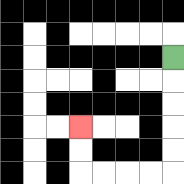{'start': '[7, 2]', 'end': '[3, 5]', 'path_directions': 'D,D,D,D,D,L,L,L,L,U,U', 'path_coordinates': '[[7, 2], [7, 3], [7, 4], [7, 5], [7, 6], [7, 7], [6, 7], [5, 7], [4, 7], [3, 7], [3, 6], [3, 5]]'}